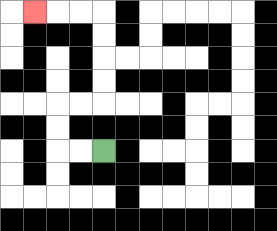{'start': '[4, 6]', 'end': '[1, 0]', 'path_directions': 'L,L,U,U,R,R,U,U,U,U,L,L,L', 'path_coordinates': '[[4, 6], [3, 6], [2, 6], [2, 5], [2, 4], [3, 4], [4, 4], [4, 3], [4, 2], [4, 1], [4, 0], [3, 0], [2, 0], [1, 0]]'}